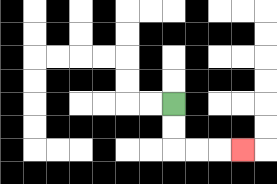{'start': '[7, 4]', 'end': '[10, 6]', 'path_directions': 'D,D,R,R,R', 'path_coordinates': '[[7, 4], [7, 5], [7, 6], [8, 6], [9, 6], [10, 6]]'}